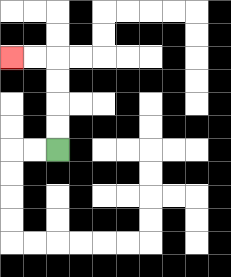{'start': '[2, 6]', 'end': '[0, 2]', 'path_directions': 'U,U,U,U,L,L', 'path_coordinates': '[[2, 6], [2, 5], [2, 4], [2, 3], [2, 2], [1, 2], [0, 2]]'}